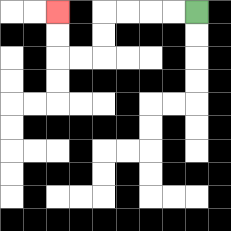{'start': '[8, 0]', 'end': '[2, 0]', 'path_directions': 'L,L,L,L,D,D,L,L,U,U', 'path_coordinates': '[[8, 0], [7, 0], [6, 0], [5, 0], [4, 0], [4, 1], [4, 2], [3, 2], [2, 2], [2, 1], [2, 0]]'}